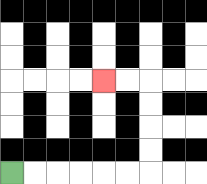{'start': '[0, 7]', 'end': '[4, 3]', 'path_directions': 'R,R,R,R,R,R,U,U,U,U,L,L', 'path_coordinates': '[[0, 7], [1, 7], [2, 7], [3, 7], [4, 7], [5, 7], [6, 7], [6, 6], [6, 5], [6, 4], [6, 3], [5, 3], [4, 3]]'}